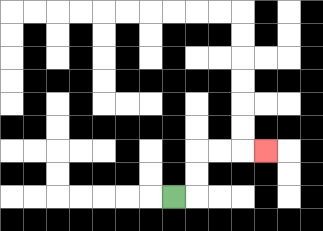{'start': '[7, 8]', 'end': '[11, 6]', 'path_directions': 'R,U,U,R,R,R', 'path_coordinates': '[[7, 8], [8, 8], [8, 7], [8, 6], [9, 6], [10, 6], [11, 6]]'}